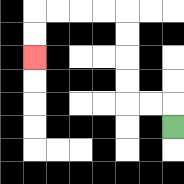{'start': '[7, 5]', 'end': '[1, 2]', 'path_directions': 'U,L,L,U,U,U,U,L,L,L,L,D,D', 'path_coordinates': '[[7, 5], [7, 4], [6, 4], [5, 4], [5, 3], [5, 2], [5, 1], [5, 0], [4, 0], [3, 0], [2, 0], [1, 0], [1, 1], [1, 2]]'}